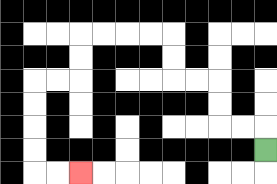{'start': '[11, 6]', 'end': '[3, 7]', 'path_directions': 'U,L,L,U,U,L,L,U,U,L,L,L,L,D,D,L,L,D,D,D,D,R,R', 'path_coordinates': '[[11, 6], [11, 5], [10, 5], [9, 5], [9, 4], [9, 3], [8, 3], [7, 3], [7, 2], [7, 1], [6, 1], [5, 1], [4, 1], [3, 1], [3, 2], [3, 3], [2, 3], [1, 3], [1, 4], [1, 5], [1, 6], [1, 7], [2, 7], [3, 7]]'}